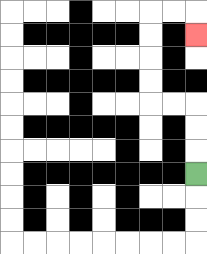{'start': '[8, 7]', 'end': '[8, 1]', 'path_directions': 'U,U,U,L,L,U,U,U,U,R,R,D', 'path_coordinates': '[[8, 7], [8, 6], [8, 5], [8, 4], [7, 4], [6, 4], [6, 3], [6, 2], [6, 1], [6, 0], [7, 0], [8, 0], [8, 1]]'}